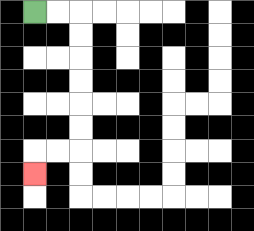{'start': '[1, 0]', 'end': '[1, 7]', 'path_directions': 'R,R,D,D,D,D,D,D,L,L,D', 'path_coordinates': '[[1, 0], [2, 0], [3, 0], [3, 1], [3, 2], [3, 3], [3, 4], [3, 5], [3, 6], [2, 6], [1, 6], [1, 7]]'}